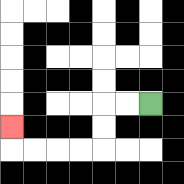{'start': '[6, 4]', 'end': '[0, 5]', 'path_directions': 'L,L,D,D,L,L,L,L,U', 'path_coordinates': '[[6, 4], [5, 4], [4, 4], [4, 5], [4, 6], [3, 6], [2, 6], [1, 6], [0, 6], [0, 5]]'}